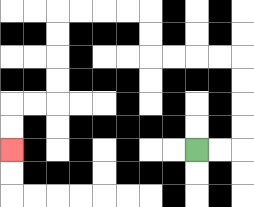{'start': '[8, 6]', 'end': '[0, 6]', 'path_directions': 'R,R,U,U,U,U,L,L,L,L,U,U,L,L,L,L,D,D,D,D,L,L,D,D', 'path_coordinates': '[[8, 6], [9, 6], [10, 6], [10, 5], [10, 4], [10, 3], [10, 2], [9, 2], [8, 2], [7, 2], [6, 2], [6, 1], [6, 0], [5, 0], [4, 0], [3, 0], [2, 0], [2, 1], [2, 2], [2, 3], [2, 4], [1, 4], [0, 4], [0, 5], [0, 6]]'}